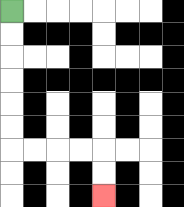{'start': '[0, 0]', 'end': '[4, 8]', 'path_directions': 'D,D,D,D,D,D,R,R,R,R,D,D', 'path_coordinates': '[[0, 0], [0, 1], [0, 2], [0, 3], [0, 4], [0, 5], [0, 6], [1, 6], [2, 6], [3, 6], [4, 6], [4, 7], [4, 8]]'}